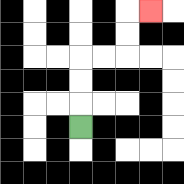{'start': '[3, 5]', 'end': '[6, 0]', 'path_directions': 'U,U,U,R,R,U,U,R', 'path_coordinates': '[[3, 5], [3, 4], [3, 3], [3, 2], [4, 2], [5, 2], [5, 1], [5, 0], [6, 0]]'}